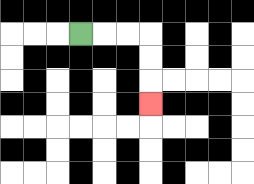{'start': '[3, 1]', 'end': '[6, 4]', 'path_directions': 'R,R,R,D,D,D', 'path_coordinates': '[[3, 1], [4, 1], [5, 1], [6, 1], [6, 2], [6, 3], [6, 4]]'}